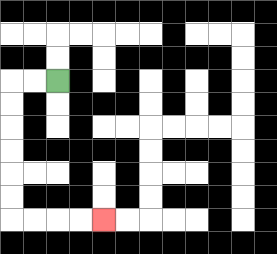{'start': '[2, 3]', 'end': '[4, 9]', 'path_directions': 'L,L,D,D,D,D,D,D,R,R,R,R', 'path_coordinates': '[[2, 3], [1, 3], [0, 3], [0, 4], [0, 5], [0, 6], [0, 7], [0, 8], [0, 9], [1, 9], [2, 9], [3, 9], [4, 9]]'}